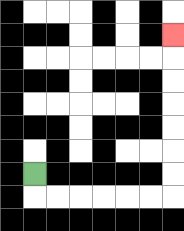{'start': '[1, 7]', 'end': '[7, 1]', 'path_directions': 'D,R,R,R,R,R,R,U,U,U,U,U,U,U', 'path_coordinates': '[[1, 7], [1, 8], [2, 8], [3, 8], [4, 8], [5, 8], [6, 8], [7, 8], [7, 7], [7, 6], [7, 5], [7, 4], [7, 3], [7, 2], [7, 1]]'}